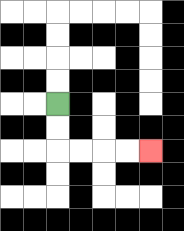{'start': '[2, 4]', 'end': '[6, 6]', 'path_directions': 'D,D,R,R,R,R', 'path_coordinates': '[[2, 4], [2, 5], [2, 6], [3, 6], [4, 6], [5, 6], [6, 6]]'}